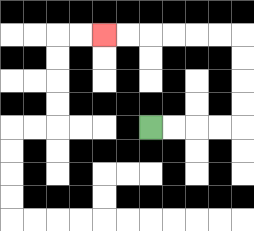{'start': '[6, 5]', 'end': '[4, 1]', 'path_directions': 'R,R,R,R,U,U,U,U,L,L,L,L,L,L', 'path_coordinates': '[[6, 5], [7, 5], [8, 5], [9, 5], [10, 5], [10, 4], [10, 3], [10, 2], [10, 1], [9, 1], [8, 1], [7, 1], [6, 1], [5, 1], [4, 1]]'}